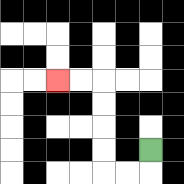{'start': '[6, 6]', 'end': '[2, 3]', 'path_directions': 'D,L,L,U,U,U,U,L,L', 'path_coordinates': '[[6, 6], [6, 7], [5, 7], [4, 7], [4, 6], [4, 5], [4, 4], [4, 3], [3, 3], [2, 3]]'}